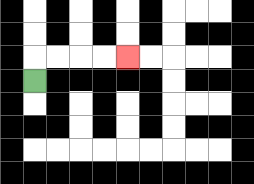{'start': '[1, 3]', 'end': '[5, 2]', 'path_directions': 'U,R,R,R,R', 'path_coordinates': '[[1, 3], [1, 2], [2, 2], [3, 2], [4, 2], [5, 2]]'}